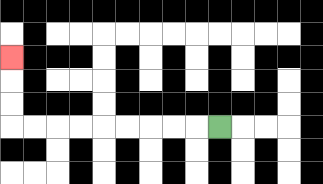{'start': '[9, 5]', 'end': '[0, 2]', 'path_directions': 'L,L,L,L,L,L,L,L,L,U,U,U', 'path_coordinates': '[[9, 5], [8, 5], [7, 5], [6, 5], [5, 5], [4, 5], [3, 5], [2, 5], [1, 5], [0, 5], [0, 4], [0, 3], [0, 2]]'}